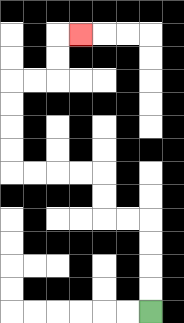{'start': '[6, 13]', 'end': '[3, 1]', 'path_directions': 'U,U,U,U,L,L,U,U,L,L,L,L,U,U,U,U,R,R,U,U,R', 'path_coordinates': '[[6, 13], [6, 12], [6, 11], [6, 10], [6, 9], [5, 9], [4, 9], [4, 8], [4, 7], [3, 7], [2, 7], [1, 7], [0, 7], [0, 6], [0, 5], [0, 4], [0, 3], [1, 3], [2, 3], [2, 2], [2, 1], [3, 1]]'}